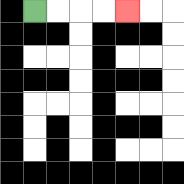{'start': '[1, 0]', 'end': '[5, 0]', 'path_directions': 'R,R,R,R', 'path_coordinates': '[[1, 0], [2, 0], [3, 0], [4, 0], [5, 0]]'}